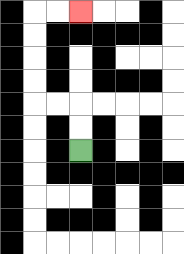{'start': '[3, 6]', 'end': '[3, 0]', 'path_directions': 'U,U,L,L,U,U,U,U,R,R', 'path_coordinates': '[[3, 6], [3, 5], [3, 4], [2, 4], [1, 4], [1, 3], [1, 2], [1, 1], [1, 0], [2, 0], [3, 0]]'}